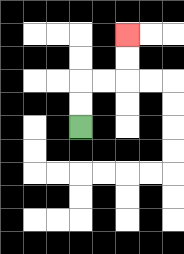{'start': '[3, 5]', 'end': '[5, 1]', 'path_directions': 'U,U,R,R,U,U', 'path_coordinates': '[[3, 5], [3, 4], [3, 3], [4, 3], [5, 3], [5, 2], [5, 1]]'}